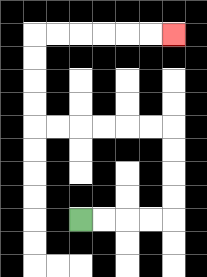{'start': '[3, 9]', 'end': '[7, 1]', 'path_directions': 'R,R,R,R,U,U,U,U,L,L,L,L,L,L,U,U,U,U,R,R,R,R,R,R', 'path_coordinates': '[[3, 9], [4, 9], [5, 9], [6, 9], [7, 9], [7, 8], [7, 7], [7, 6], [7, 5], [6, 5], [5, 5], [4, 5], [3, 5], [2, 5], [1, 5], [1, 4], [1, 3], [1, 2], [1, 1], [2, 1], [3, 1], [4, 1], [5, 1], [6, 1], [7, 1]]'}